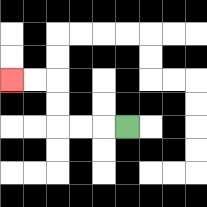{'start': '[5, 5]', 'end': '[0, 3]', 'path_directions': 'L,L,L,U,U,L,L', 'path_coordinates': '[[5, 5], [4, 5], [3, 5], [2, 5], [2, 4], [2, 3], [1, 3], [0, 3]]'}